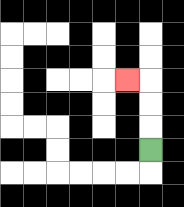{'start': '[6, 6]', 'end': '[5, 3]', 'path_directions': 'U,U,U,L', 'path_coordinates': '[[6, 6], [6, 5], [6, 4], [6, 3], [5, 3]]'}